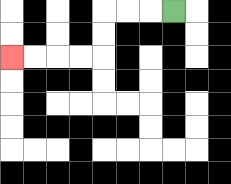{'start': '[7, 0]', 'end': '[0, 2]', 'path_directions': 'L,L,L,D,D,L,L,L,L', 'path_coordinates': '[[7, 0], [6, 0], [5, 0], [4, 0], [4, 1], [4, 2], [3, 2], [2, 2], [1, 2], [0, 2]]'}